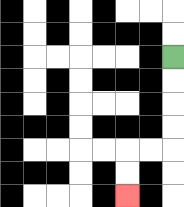{'start': '[7, 2]', 'end': '[5, 8]', 'path_directions': 'D,D,D,D,L,L,D,D', 'path_coordinates': '[[7, 2], [7, 3], [7, 4], [7, 5], [7, 6], [6, 6], [5, 6], [5, 7], [5, 8]]'}